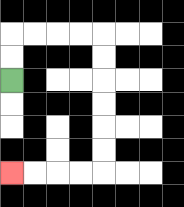{'start': '[0, 3]', 'end': '[0, 7]', 'path_directions': 'U,U,R,R,R,R,D,D,D,D,D,D,L,L,L,L', 'path_coordinates': '[[0, 3], [0, 2], [0, 1], [1, 1], [2, 1], [3, 1], [4, 1], [4, 2], [4, 3], [4, 4], [4, 5], [4, 6], [4, 7], [3, 7], [2, 7], [1, 7], [0, 7]]'}